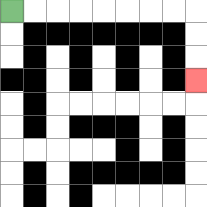{'start': '[0, 0]', 'end': '[8, 3]', 'path_directions': 'R,R,R,R,R,R,R,R,D,D,D', 'path_coordinates': '[[0, 0], [1, 0], [2, 0], [3, 0], [4, 0], [5, 0], [6, 0], [7, 0], [8, 0], [8, 1], [8, 2], [8, 3]]'}